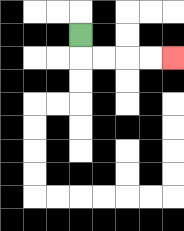{'start': '[3, 1]', 'end': '[7, 2]', 'path_directions': 'D,R,R,R,R', 'path_coordinates': '[[3, 1], [3, 2], [4, 2], [5, 2], [6, 2], [7, 2]]'}